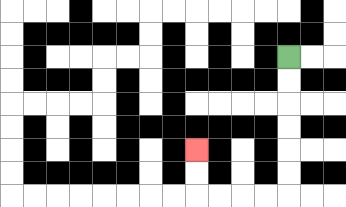{'start': '[12, 2]', 'end': '[8, 6]', 'path_directions': 'D,D,D,D,D,D,L,L,L,L,U,U', 'path_coordinates': '[[12, 2], [12, 3], [12, 4], [12, 5], [12, 6], [12, 7], [12, 8], [11, 8], [10, 8], [9, 8], [8, 8], [8, 7], [8, 6]]'}